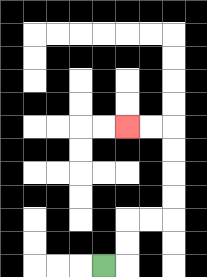{'start': '[4, 11]', 'end': '[5, 5]', 'path_directions': 'R,U,U,R,R,U,U,U,U,L,L', 'path_coordinates': '[[4, 11], [5, 11], [5, 10], [5, 9], [6, 9], [7, 9], [7, 8], [7, 7], [7, 6], [7, 5], [6, 5], [5, 5]]'}